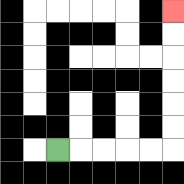{'start': '[2, 6]', 'end': '[7, 0]', 'path_directions': 'R,R,R,R,R,U,U,U,U,U,U', 'path_coordinates': '[[2, 6], [3, 6], [4, 6], [5, 6], [6, 6], [7, 6], [7, 5], [7, 4], [7, 3], [7, 2], [7, 1], [7, 0]]'}